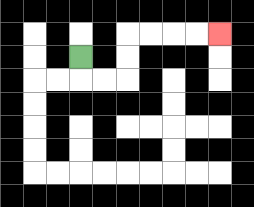{'start': '[3, 2]', 'end': '[9, 1]', 'path_directions': 'D,R,R,U,U,R,R,R,R', 'path_coordinates': '[[3, 2], [3, 3], [4, 3], [5, 3], [5, 2], [5, 1], [6, 1], [7, 1], [8, 1], [9, 1]]'}